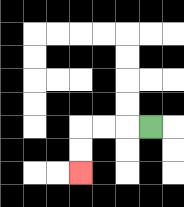{'start': '[6, 5]', 'end': '[3, 7]', 'path_directions': 'L,L,L,D,D', 'path_coordinates': '[[6, 5], [5, 5], [4, 5], [3, 5], [3, 6], [3, 7]]'}